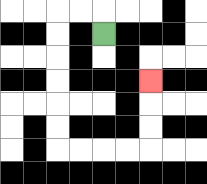{'start': '[4, 1]', 'end': '[6, 3]', 'path_directions': 'U,L,L,D,D,D,D,D,D,R,R,R,R,U,U,U', 'path_coordinates': '[[4, 1], [4, 0], [3, 0], [2, 0], [2, 1], [2, 2], [2, 3], [2, 4], [2, 5], [2, 6], [3, 6], [4, 6], [5, 6], [6, 6], [6, 5], [6, 4], [6, 3]]'}